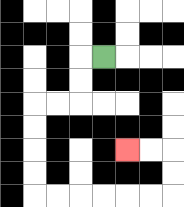{'start': '[4, 2]', 'end': '[5, 6]', 'path_directions': 'L,D,D,L,L,D,D,D,D,R,R,R,R,R,R,U,U,L,L', 'path_coordinates': '[[4, 2], [3, 2], [3, 3], [3, 4], [2, 4], [1, 4], [1, 5], [1, 6], [1, 7], [1, 8], [2, 8], [3, 8], [4, 8], [5, 8], [6, 8], [7, 8], [7, 7], [7, 6], [6, 6], [5, 6]]'}